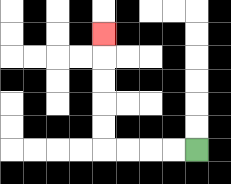{'start': '[8, 6]', 'end': '[4, 1]', 'path_directions': 'L,L,L,L,U,U,U,U,U', 'path_coordinates': '[[8, 6], [7, 6], [6, 6], [5, 6], [4, 6], [4, 5], [4, 4], [4, 3], [4, 2], [4, 1]]'}